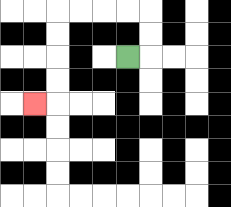{'start': '[5, 2]', 'end': '[1, 4]', 'path_directions': 'R,U,U,L,L,L,L,D,D,D,D,L', 'path_coordinates': '[[5, 2], [6, 2], [6, 1], [6, 0], [5, 0], [4, 0], [3, 0], [2, 0], [2, 1], [2, 2], [2, 3], [2, 4], [1, 4]]'}